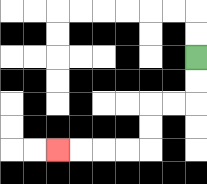{'start': '[8, 2]', 'end': '[2, 6]', 'path_directions': 'D,D,L,L,D,D,L,L,L,L', 'path_coordinates': '[[8, 2], [8, 3], [8, 4], [7, 4], [6, 4], [6, 5], [6, 6], [5, 6], [4, 6], [3, 6], [2, 6]]'}